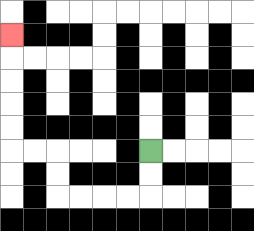{'start': '[6, 6]', 'end': '[0, 1]', 'path_directions': 'D,D,L,L,L,L,U,U,L,L,U,U,U,U,U', 'path_coordinates': '[[6, 6], [6, 7], [6, 8], [5, 8], [4, 8], [3, 8], [2, 8], [2, 7], [2, 6], [1, 6], [0, 6], [0, 5], [0, 4], [0, 3], [0, 2], [0, 1]]'}